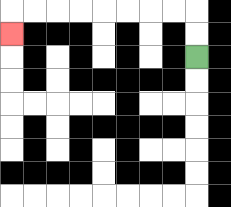{'start': '[8, 2]', 'end': '[0, 1]', 'path_directions': 'U,U,L,L,L,L,L,L,L,L,D', 'path_coordinates': '[[8, 2], [8, 1], [8, 0], [7, 0], [6, 0], [5, 0], [4, 0], [3, 0], [2, 0], [1, 0], [0, 0], [0, 1]]'}